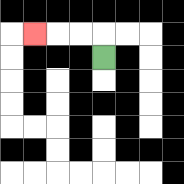{'start': '[4, 2]', 'end': '[1, 1]', 'path_directions': 'U,L,L,L', 'path_coordinates': '[[4, 2], [4, 1], [3, 1], [2, 1], [1, 1]]'}